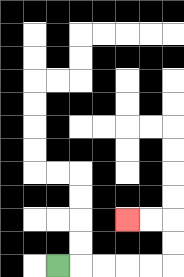{'start': '[2, 11]', 'end': '[5, 9]', 'path_directions': 'R,R,R,R,R,U,U,L,L', 'path_coordinates': '[[2, 11], [3, 11], [4, 11], [5, 11], [6, 11], [7, 11], [7, 10], [7, 9], [6, 9], [5, 9]]'}